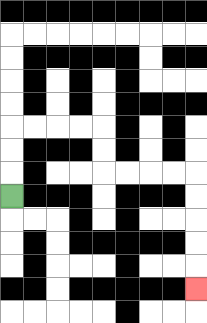{'start': '[0, 8]', 'end': '[8, 12]', 'path_directions': 'U,U,U,R,R,R,R,D,D,R,R,R,R,D,D,D,D,D', 'path_coordinates': '[[0, 8], [0, 7], [0, 6], [0, 5], [1, 5], [2, 5], [3, 5], [4, 5], [4, 6], [4, 7], [5, 7], [6, 7], [7, 7], [8, 7], [8, 8], [8, 9], [8, 10], [8, 11], [8, 12]]'}